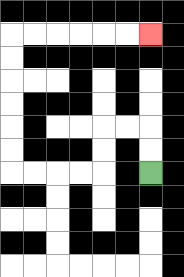{'start': '[6, 7]', 'end': '[6, 1]', 'path_directions': 'U,U,L,L,D,D,L,L,L,L,U,U,U,U,U,U,R,R,R,R,R,R', 'path_coordinates': '[[6, 7], [6, 6], [6, 5], [5, 5], [4, 5], [4, 6], [4, 7], [3, 7], [2, 7], [1, 7], [0, 7], [0, 6], [0, 5], [0, 4], [0, 3], [0, 2], [0, 1], [1, 1], [2, 1], [3, 1], [4, 1], [5, 1], [6, 1]]'}